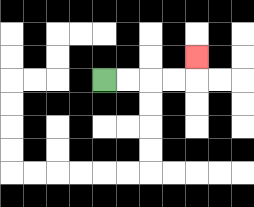{'start': '[4, 3]', 'end': '[8, 2]', 'path_directions': 'R,R,R,R,U', 'path_coordinates': '[[4, 3], [5, 3], [6, 3], [7, 3], [8, 3], [8, 2]]'}